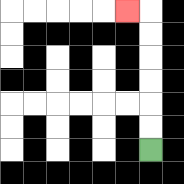{'start': '[6, 6]', 'end': '[5, 0]', 'path_directions': 'U,U,U,U,U,U,L', 'path_coordinates': '[[6, 6], [6, 5], [6, 4], [6, 3], [6, 2], [6, 1], [6, 0], [5, 0]]'}